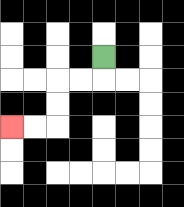{'start': '[4, 2]', 'end': '[0, 5]', 'path_directions': 'D,L,L,D,D,L,L', 'path_coordinates': '[[4, 2], [4, 3], [3, 3], [2, 3], [2, 4], [2, 5], [1, 5], [0, 5]]'}